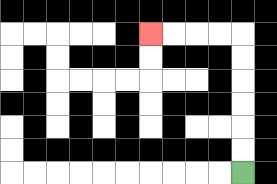{'start': '[10, 7]', 'end': '[6, 1]', 'path_directions': 'U,U,U,U,U,U,L,L,L,L', 'path_coordinates': '[[10, 7], [10, 6], [10, 5], [10, 4], [10, 3], [10, 2], [10, 1], [9, 1], [8, 1], [7, 1], [6, 1]]'}